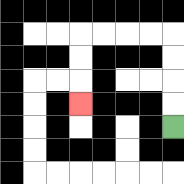{'start': '[7, 5]', 'end': '[3, 4]', 'path_directions': 'U,U,U,U,L,L,L,L,D,D,D', 'path_coordinates': '[[7, 5], [7, 4], [7, 3], [7, 2], [7, 1], [6, 1], [5, 1], [4, 1], [3, 1], [3, 2], [3, 3], [3, 4]]'}